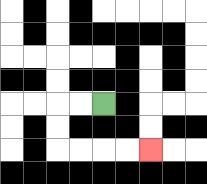{'start': '[4, 4]', 'end': '[6, 6]', 'path_directions': 'L,L,D,D,R,R,R,R', 'path_coordinates': '[[4, 4], [3, 4], [2, 4], [2, 5], [2, 6], [3, 6], [4, 6], [5, 6], [6, 6]]'}